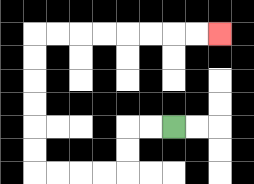{'start': '[7, 5]', 'end': '[9, 1]', 'path_directions': 'L,L,D,D,L,L,L,L,U,U,U,U,U,U,R,R,R,R,R,R,R,R', 'path_coordinates': '[[7, 5], [6, 5], [5, 5], [5, 6], [5, 7], [4, 7], [3, 7], [2, 7], [1, 7], [1, 6], [1, 5], [1, 4], [1, 3], [1, 2], [1, 1], [2, 1], [3, 1], [4, 1], [5, 1], [6, 1], [7, 1], [8, 1], [9, 1]]'}